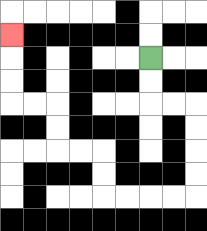{'start': '[6, 2]', 'end': '[0, 1]', 'path_directions': 'D,D,R,R,D,D,D,D,L,L,L,L,U,U,L,L,U,U,L,L,U,U,U', 'path_coordinates': '[[6, 2], [6, 3], [6, 4], [7, 4], [8, 4], [8, 5], [8, 6], [8, 7], [8, 8], [7, 8], [6, 8], [5, 8], [4, 8], [4, 7], [4, 6], [3, 6], [2, 6], [2, 5], [2, 4], [1, 4], [0, 4], [0, 3], [0, 2], [0, 1]]'}